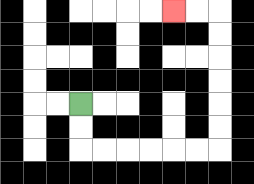{'start': '[3, 4]', 'end': '[7, 0]', 'path_directions': 'D,D,R,R,R,R,R,R,U,U,U,U,U,U,L,L', 'path_coordinates': '[[3, 4], [3, 5], [3, 6], [4, 6], [5, 6], [6, 6], [7, 6], [8, 6], [9, 6], [9, 5], [9, 4], [9, 3], [9, 2], [9, 1], [9, 0], [8, 0], [7, 0]]'}